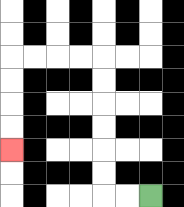{'start': '[6, 8]', 'end': '[0, 6]', 'path_directions': 'L,L,U,U,U,U,U,U,L,L,L,L,D,D,D,D', 'path_coordinates': '[[6, 8], [5, 8], [4, 8], [4, 7], [4, 6], [4, 5], [4, 4], [4, 3], [4, 2], [3, 2], [2, 2], [1, 2], [0, 2], [0, 3], [0, 4], [0, 5], [0, 6]]'}